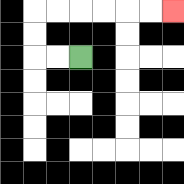{'start': '[3, 2]', 'end': '[7, 0]', 'path_directions': 'L,L,U,U,R,R,R,R,R,R', 'path_coordinates': '[[3, 2], [2, 2], [1, 2], [1, 1], [1, 0], [2, 0], [3, 0], [4, 0], [5, 0], [6, 0], [7, 0]]'}